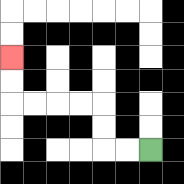{'start': '[6, 6]', 'end': '[0, 2]', 'path_directions': 'L,L,U,U,L,L,L,L,U,U', 'path_coordinates': '[[6, 6], [5, 6], [4, 6], [4, 5], [4, 4], [3, 4], [2, 4], [1, 4], [0, 4], [0, 3], [0, 2]]'}